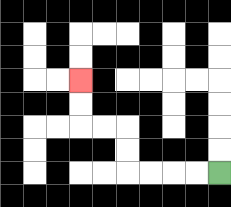{'start': '[9, 7]', 'end': '[3, 3]', 'path_directions': 'L,L,L,L,U,U,L,L,U,U', 'path_coordinates': '[[9, 7], [8, 7], [7, 7], [6, 7], [5, 7], [5, 6], [5, 5], [4, 5], [3, 5], [3, 4], [3, 3]]'}